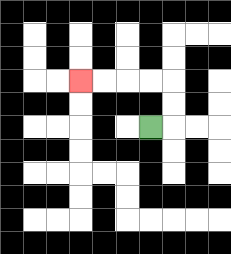{'start': '[6, 5]', 'end': '[3, 3]', 'path_directions': 'R,U,U,L,L,L,L', 'path_coordinates': '[[6, 5], [7, 5], [7, 4], [7, 3], [6, 3], [5, 3], [4, 3], [3, 3]]'}